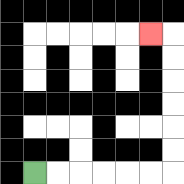{'start': '[1, 7]', 'end': '[6, 1]', 'path_directions': 'R,R,R,R,R,R,U,U,U,U,U,U,L', 'path_coordinates': '[[1, 7], [2, 7], [3, 7], [4, 7], [5, 7], [6, 7], [7, 7], [7, 6], [7, 5], [7, 4], [7, 3], [7, 2], [7, 1], [6, 1]]'}